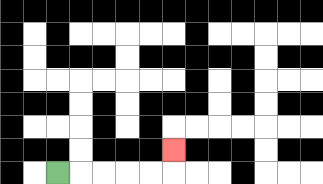{'start': '[2, 7]', 'end': '[7, 6]', 'path_directions': 'R,R,R,R,R,U', 'path_coordinates': '[[2, 7], [3, 7], [4, 7], [5, 7], [6, 7], [7, 7], [7, 6]]'}